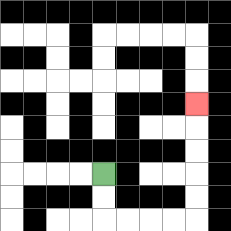{'start': '[4, 7]', 'end': '[8, 4]', 'path_directions': 'D,D,R,R,R,R,U,U,U,U,U', 'path_coordinates': '[[4, 7], [4, 8], [4, 9], [5, 9], [6, 9], [7, 9], [8, 9], [8, 8], [8, 7], [8, 6], [8, 5], [8, 4]]'}